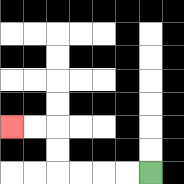{'start': '[6, 7]', 'end': '[0, 5]', 'path_directions': 'L,L,L,L,U,U,L,L', 'path_coordinates': '[[6, 7], [5, 7], [4, 7], [3, 7], [2, 7], [2, 6], [2, 5], [1, 5], [0, 5]]'}